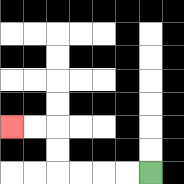{'start': '[6, 7]', 'end': '[0, 5]', 'path_directions': 'L,L,L,L,U,U,L,L', 'path_coordinates': '[[6, 7], [5, 7], [4, 7], [3, 7], [2, 7], [2, 6], [2, 5], [1, 5], [0, 5]]'}